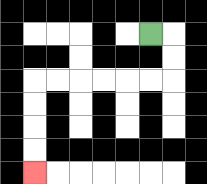{'start': '[6, 1]', 'end': '[1, 7]', 'path_directions': 'R,D,D,L,L,L,L,L,L,D,D,D,D', 'path_coordinates': '[[6, 1], [7, 1], [7, 2], [7, 3], [6, 3], [5, 3], [4, 3], [3, 3], [2, 3], [1, 3], [1, 4], [1, 5], [1, 6], [1, 7]]'}